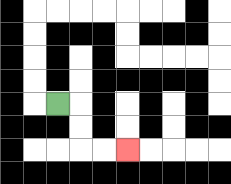{'start': '[2, 4]', 'end': '[5, 6]', 'path_directions': 'R,D,D,R,R', 'path_coordinates': '[[2, 4], [3, 4], [3, 5], [3, 6], [4, 6], [5, 6]]'}